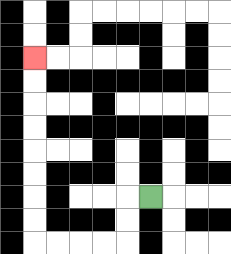{'start': '[6, 8]', 'end': '[1, 2]', 'path_directions': 'L,D,D,L,L,L,L,U,U,U,U,U,U,U,U', 'path_coordinates': '[[6, 8], [5, 8], [5, 9], [5, 10], [4, 10], [3, 10], [2, 10], [1, 10], [1, 9], [1, 8], [1, 7], [1, 6], [1, 5], [1, 4], [1, 3], [1, 2]]'}